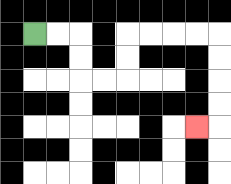{'start': '[1, 1]', 'end': '[8, 5]', 'path_directions': 'R,R,D,D,R,R,U,U,R,R,R,R,D,D,D,D,L', 'path_coordinates': '[[1, 1], [2, 1], [3, 1], [3, 2], [3, 3], [4, 3], [5, 3], [5, 2], [5, 1], [6, 1], [7, 1], [8, 1], [9, 1], [9, 2], [9, 3], [9, 4], [9, 5], [8, 5]]'}